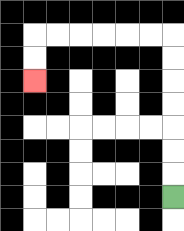{'start': '[7, 8]', 'end': '[1, 3]', 'path_directions': 'U,U,U,U,U,U,U,L,L,L,L,L,L,D,D', 'path_coordinates': '[[7, 8], [7, 7], [7, 6], [7, 5], [7, 4], [7, 3], [7, 2], [7, 1], [6, 1], [5, 1], [4, 1], [3, 1], [2, 1], [1, 1], [1, 2], [1, 3]]'}